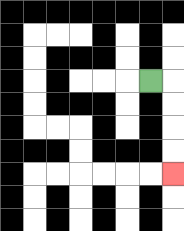{'start': '[6, 3]', 'end': '[7, 7]', 'path_directions': 'R,D,D,D,D', 'path_coordinates': '[[6, 3], [7, 3], [7, 4], [7, 5], [7, 6], [7, 7]]'}